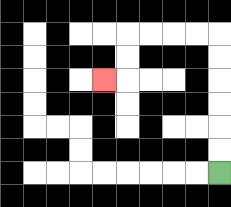{'start': '[9, 7]', 'end': '[4, 3]', 'path_directions': 'U,U,U,U,U,U,L,L,L,L,D,D,L', 'path_coordinates': '[[9, 7], [9, 6], [9, 5], [9, 4], [9, 3], [9, 2], [9, 1], [8, 1], [7, 1], [6, 1], [5, 1], [5, 2], [5, 3], [4, 3]]'}